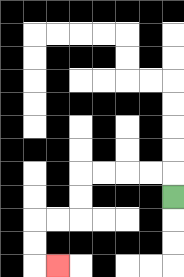{'start': '[7, 8]', 'end': '[2, 11]', 'path_directions': 'U,L,L,L,L,D,D,L,L,D,D,R', 'path_coordinates': '[[7, 8], [7, 7], [6, 7], [5, 7], [4, 7], [3, 7], [3, 8], [3, 9], [2, 9], [1, 9], [1, 10], [1, 11], [2, 11]]'}